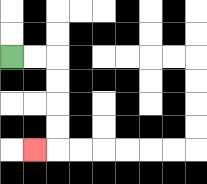{'start': '[0, 2]', 'end': '[1, 6]', 'path_directions': 'R,R,D,D,D,D,L', 'path_coordinates': '[[0, 2], [1, 2], [2, 2], [2, 3], [2, 4], [2, 5], [2, 6], [1, 6]]'}